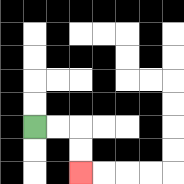{'start': '[1, 5]', 'end': '[3, 7]', 'path_directions': 'R,R,D,D', 'path_coordinates': '[[1, 5], [2, 5], [3, 5], [3, 6], [3, 7]]'}